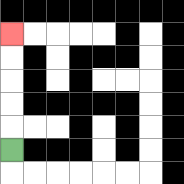{'start': '[0, 6]', 'end': '[0, 1]', 'path_directions': 'U,U,U,U,U', 'path_coordinates': '[[0, 6], [0, 5], [0, 4], [0, 3], [0, 2], [0, 1]]'}